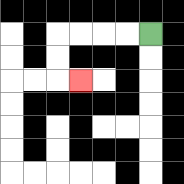{'start': '[6, 1]', 'end': '[3, 3]', 'path_directions': 'L,L,L,L,D,D,R', 'path_coordinates': '[[6, 1], [5, 1], [4, 1], [3, 1], [2, 1], [2, 2], [2, 3], [3, 3]]'}